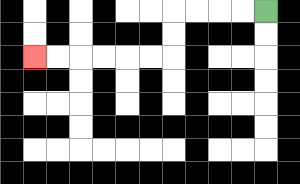{'start': '[11, 0]', 'end': '[1, 2]', 'path_directions': 'L,L,L,L,D,D,L,L,L,L,L,L', 'path_coordinates': '[[11, 0], [10, 0], [9, 0], [8, 0], [7, 0], [7, 1], [7, 2], [6, 2], [5, 2], [4, 2], [3, 2], [2, 2], [1, 2]]'}